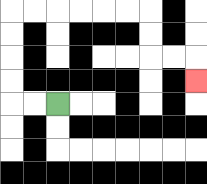{'start': '[2, 4]', 'end': '[8, 3]', 'path_directions': 'L,L,U,U,U,U,R,R,R,R,R,R,D,D,R,R,D', 'path_coordinates': '[[2, 4], [1, 4], [0, 4], [0, 3], [0, 2], [0, 1], [0, 0], [1, 0], [2, 0], [3, 0], [4, 0], [5, 0], [6, 0], [6, 1], [6, 2], [7, 2], [8, 2], [8, 3]]'}